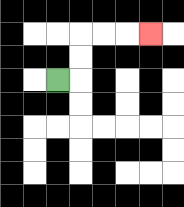{'start': '[2, 3]', 'end': '[6, 1]', 'path_directions': 'R,U,U,R,R,R', 'path_coordinates': '[[2, 3], [3, 3], [3, 2], [3, 1], [4, 1], [5, 1], [6, 1]]'}